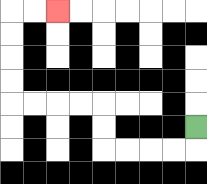{'start': '[8, 5]', 'end': '[2, 0]', 'path_directions': 'D,L,L,L,L,U,U,L,L,L,L,U,U,U,U,R,R', 'path_coordinates': '[[8, 5], [8, 6], [7, 6], [6, 6], [5, 6], [4, 6], [4, 5], [4, 4], [3, 4], [2, 4], [1, 4], [0, 4], [0, 3], [0, 2], [0, 1], [0, 0], [1, 0], [2, 0]]'}